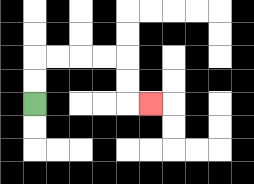{'start': '[1, 4]', 'end': '[6, 4]', 'path_directions': 'U,U,R,R,R,R,D,D,R', 'path_coordinates': '[[1, 4], [1, 3], [1, 2], [2, 2], [3, 2], [4, 2], [5, 2], [5, 3], [5, 4], [6, 4]]'}